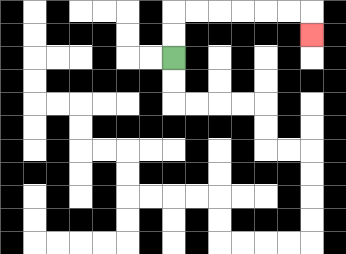{'start': '[7, 2]', 'end': '[13, 1]', 'path_directions': 'U,U,R,R,R,R,R,R,D', 'path_coordinates': '[[7, 2], [7, 1], [7, 0], [8, 0], [9, 0], [10, 0], [11, 0], [12, 0], [13, 0], [13, 1]]'}